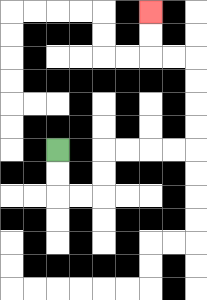{'start': '[2, 6]', 'end': '[6, 0]', 'path_directions': 'D,D,R,R,U,U,R,R,R,R,U,U,U,U,L,L,U,U', 'path_coordinates': '[[2, 6], [2, 7], [2, 8], [3, 8], [4, 8], [4, 7], [4, 6], [5, 6], [6, 6], [7, 6], [8, 6], [8, 5], [8, 4], [8, 3], [8, 2], [7, 2], [6, 2], [6, 1], [6, 0]]'}